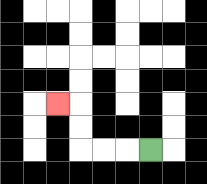{'start': '[6, 6]', 'end': '[2, 4]', 'path_directions': 'L,L,L,U,U,L', 'path_coordinates': '[[6, 6], [5, 6], [4, 6], [3, 6], [3, 5], [3, 4], [2, 4]]'}